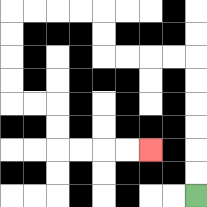{'start': '[8, 8]', 'end': '[6, 6]', 'path_directions': 'U,U,U,U,U,U,L,L,L,L,U,U,L,L,L,L,D,D,D,D,R,R,D,D,R,R,R,R', 'path_coordinates': '[[8, 8], [8, 7], [8, 6], [8, 5], [8, 4], [8, 3], [8, 2], [7, 2], [6, 2], [5, 2], [4, 2], [4, 1], [4, 0], [3, 0], [2, 0], [1, 0], [0, 0], [0, 1], [0, 2], [0, 3], [0, 4], [1, 4], [2, 4], [2, 5], [2, 6], [3, 6], [4, 6], [5, 6], [6, 6]]'}